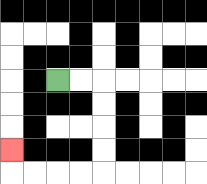{'start': '[2, 3]', 'end': '[0, 6]', 'path_directions': 'R,R,D,D,D,D,L,L,L,L,U', 'path_coordinates': '[[2, 3], [3, 3], [4, 3], [4, 4], [4, 5], [4, 6], [4, 7], [3, 7], [2, 7], [1, 7], [0, 7], [0, 6]]'}